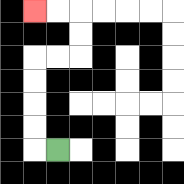{'start': '[2, 6]', 'end': '[1, 0]', 'path_directions': 'L,U,U,U,U,R,R,U,U,L,L', 'path_coordinates': '[[2, 6], [1, 6], [1, 5], [1, 4], [1, 3], [1, 2], [2, 2], [3, 2], [3, 1], [3, 0], [2, 0], [1, 0]]'}